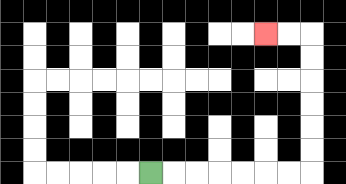{'start': '[6, 7]', 'end': '[11, 1]', 'path_directions': 'R,R,R,R,R,R,R,U,U,U,U,U,U,L,L', 'path_coordinates': '[[6, 7], [7, 7], [8, 7], [9, 7], [10, 7], [11, 7], [12, 7], [13, 7], [13, 6], [13, 5], [13, 4], [13, 3], [13, 2], [13, 1], [12, 1], [11, 1]]'}